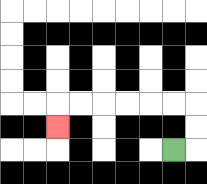{'start': '[7, 6]', 'end': '[2, 5]', 'path_directions': 'R,U,U,L,L,L,L,L,L,D', 'path_coordinates': '[[7, 6], [8, 6], [8, 5], [8, 4], [7, 4], [6, 4], [5, 4], [4, 4], [3, 4], [2, 4], [2, 5]]'}